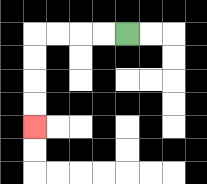{'start': '[5, 1]', 'end': '[1, 5]', 'path_directions': 'L,L,L,L,D,D,D,D', 'path_coordinates': '[[5, 1], [4, 1], [3, 1], [2, 1], [1, 1], [1, 2], [1, 3], [1, 4], [1, 5]]'}